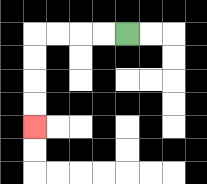{'start': '[5, 1]', 'end': '[1, 5]', 'path_directions': 'L,L,L,L,D,D,D,D', 'path_coordinates': '[[5, 1], [4, 1], [3, 1], [2, 1], [1, 1], [1, 2], [1, 3], [1, 4], [1, 5]]'}